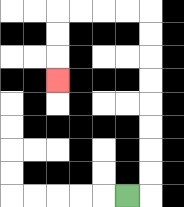{'start': '[5, 8]', 'end': '[2, 3]', 'path_directions': 'R,U,U,U,U,U,U,U,U,L,L,L,L,D,D,D', 'path_coordinates': '[[5, 8], [6, 8], [6, 7], [6, 6], [6, 5], [6, 4], [6, 3], [6, 2], [6, 1], [6, 0], [5, 0], [4, 0], [3, 0], [2, 0], [2, 1], [2, 2], [2, 3]]'}